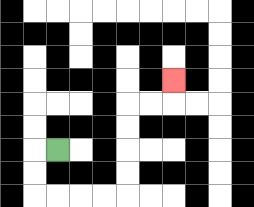{'start': '[2, 6]', 'end': '[7, 3]', 'path_directions': 'L,D,D,R,R,R,R,U,U,U,U,R,R,U', 'path_coordinates': '[[2, 6], [1, 6], [1, 7], [1, 8], [2, 8], [3, 8], [4, 8], [5, 8], [5, 7], [5, 6], [5, 5], [5, 4], [6, 4], [7, 4], [7, 3]]'}